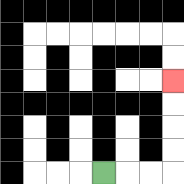{'start': '[4, 7]', 'end': '[7, 3]', 'path_directions': 'R,R,R,U,U,U,U', 'path_coordinates': '[[4, 7], [5, 7], [6, 7], [7, 7], [7, 6], [7, 5], [7, 4], [7, 3]]'}